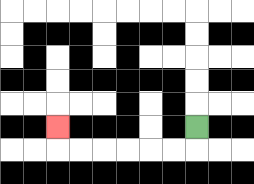{'start': '[8, 5]', 'end': '[2, 5]', 'path_directions': 'D,L,L,L,L,L,L,U', 'path_coordinates': '[[8, 5], [8, 6], [7, 6], [6, 6], [5, 6], [4, 6], [3, 6], [2, 6], [2, 5]]'}